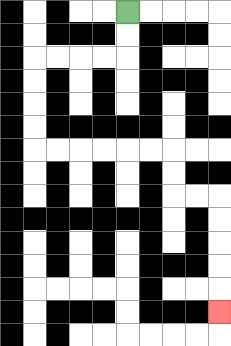{'start': '[5, 0]', 'end': '[9, 13]', 'path_directions': 'D,D,L,L,L,L,D,D,D,D,R,R,R,R,R,R,D,D,R,R,D,D,D,D,D', 'path_coordinates': '[[5, 0], [5, 1], [5, 2], [4, 2], [3, 2], [2, 2], [1, 2], [1, 3], [1, 4], [1, 5], [1, 6], [2, 6], [3, 6], [4, 6], [5, 6], [6, 6], [7, 6], [7, 7], [7, 8], [8, 8], [9, 8], [9, 9], [9, 10], [9, 11], [9, 12], [9, 13]]'}